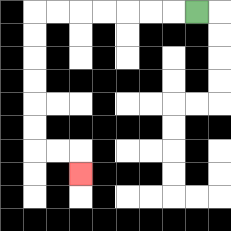{'start': '[8, 0]', 'end': '[3, 7]', 'path_directions': 'L,L,L,L,L,L,L,D,D,D,D,D,D,R,R,D', 'path_coordinates': '[[8, 0], [7, 0], [6, 0], [5, 0], [4, 0], [3, 0], [2, 0], [1, 0], [1, 1], [1, 2], [1, 3], [1, 4], [1, 5], [1, 6], [2, 6], [3, 6], [3, 7]]'}